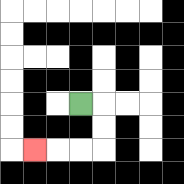{'start': '[3, 4]', 'end': '[1, 6]', 'path_directions': 'R,D,D,L,L,L', 'path_coordinates': '[[3, 4], [4, 4], [4, 5], [4, 6], [3, 6], [2, 6], [1, 6]]'}